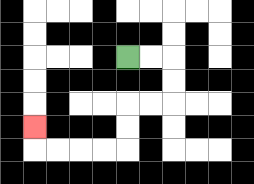{'start': '[5, 2]', 'end': '[1, 5]', 'path_directions': 'R,R,D,D,L,L,D,D,L,L,L,L,U', 'path_coordinates': '[[5, 2], [6, 2], [7, 2], [7, 3], [7, 4], [6, 4], [5, 4], [5, 5], [5, 6], [4, 6], [3, 6], [2, 6], [1, 6], [1, 5]]'}